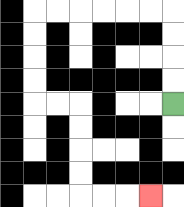{'start': '[7, 4]', 'end': '[6, 8]', 'path_directions': 'U,U,U,U,L,L,L,L,L,L,D,D,D,D,R,R,D,D,D,D,R,R,R', 'path_coordinates': '[[7, 4], [7, 3], [7, 2], [7, 1], [7, 0], [6, 0], [5, 0], [4, 0], [3, 0], [2, 0], [1, 0], [1, 1], [1, 2], [1, 3], [1, 4], [2, 4], [3, 4], [3, 5], [3, 6], [3, 7], [3, 8], [4, 8], [5, 8], [6, 8]]'}